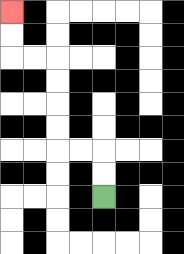{'start': '[4, 8]', 'end': '[0, 0]', 'path_directions': 'U,U,L,L,U,U,U,U,L,L,U,U', 'path_coordinates': '[[4, 8], [4, 7], [4, 6], [3, 6], [2, 6], [2, 5], [2, 4], [2, 3], [2, 2], [1, 2], [0, 2], [0, 1], [0, 0]]'}